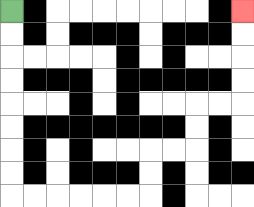{'start': '[0, 0]', 'end': '[10, 0]', 'path_directions': 'D,D,D,D,D,D,D,D,R,R,R,R,R,R,U,U,R,R,U,U,R,R,U,U,U,U', 'path_coordinates': '[[0, 0], [0, 1], [0, 2], [0, 3], [0, 4], [0, 5], [0, 6], [0, 7], [0, 8], [1, 8], [2, 8], [3, 8], [4, 8], [5, 8], [6, 8], [6, 7], [6, 6], [7, 6], [8, 6], [8, 5], [8, 4], [9, 4], [10, 4], [10, 3], [10, 2], [10, 1], [10, 0]]'}